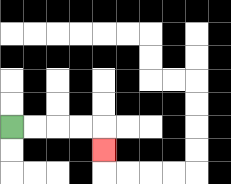{'start': '[0, 5]', 'end': '[4, 6]', 'path_directions': 'R,R,R,R,D', 'path_coordinates': '[[0, 5], [1, 5], [2, 5], [3, 5], [4, 5], [4, 6]]'}